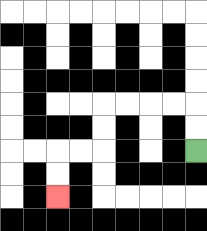{'start': '[8, 6]', 'end': '[2, 8]', 'path_directions': 'U,U,L,L,L,L,D,D,L,L,D,D', 'path_coordinates': '[[8, 6], [8, 5], [8, 4], [7, 4], [6, 4], [5, 4], [4, 4], [4, 5], [4, 6], [3, 6], [2, 6], [2, 7], [2, 8]]'}